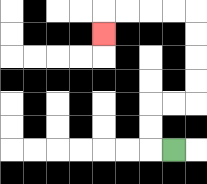{'start': '[7, 6]', 'end': '[4, 1]', 'path_directions': 'L,U,U,R,R,U,U,U,U,L,L,L,L,D', 'path_coordinates': '[[7, 6], [6, 6], [6, 5], [6, 4], [7, 4], [8, 4], [8, 3], [8, 2], [8, 1], [8, 0], [7, 0], [6, 0], [5, 0], [4, 0], [4, 1]]'}